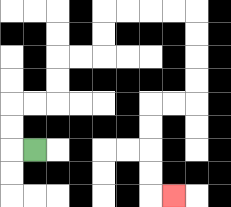{'start': '[1, 6]', 'end': '[7, 8]', 'path_directions': 'L,U,U,R,R,U,U,R,R,U,U,R,R,R,R,D,D,D,D,L,L,D,D,D,D,R', 'path_coordinates': '[[1, 6], [0, 6], [0, 5], [0, 4], [1, 4], [2, 4], [2, 3], [2, 2], [3, 2], [4, 2], [4, 1], [4, 0], [5, 0], [6, 0], [7, 0], [8, 0], [8, 1], [8, 2], [8, 3], [8, 4], [7, 4], [6, 4], [6, 5], [6, 6], [6, 7], [6, 8], [7, 8]]'}